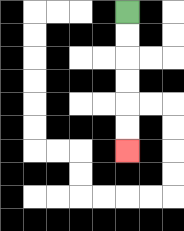{'start': '[5, 0]', 'end': '[5, 6]', 'path_directions': 'D,D,D,D,D,D', 'path_coordinates': '[[5, 0], [5, 1], [5, 2], [5, 3], [5, 4], [5, 5], [5, 6]]'}